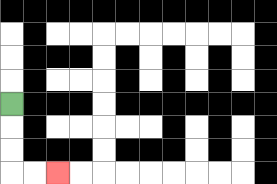{'start': '[0, 4]', 'end': '[2, 7]', 'path_directions': 'D,D,D,R,R', 'path_coordinates': '[[0, 4], [0, 5], [0, 6], [0, 7], [1, 7], [2, 7]]'}